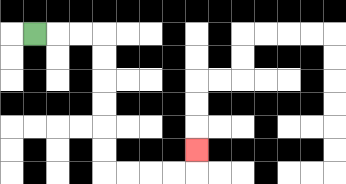{'start': '[1, 1]', 'end': '[8, 6]', 'path_directions': 'R,R,R,D,D,D,D,D,D,R,R,R,R,U', 'path_coordinates': '[[1, 1], [2, 1], [3, 1], [4, 1], [4, 2], [4, 3], [4, 4], [4, 5], [4, 6], [4, 7], [5, 7], [6, 7], [7, 7], [8, 7], [8, 6]]'}